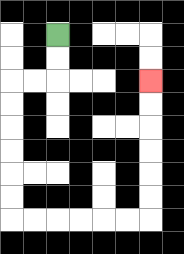{'start': '[2, 1]', 'end': '[6, 3]', 'path_directions': 'D,D,L,L,D,D,D,D,D,D,R,R,R,R,R,R,U,U,U,U,U,U', 'path_coordinates': '[[2, 1], [2, 2], [2, 3], [1, 3], [0, 3], [0, 4], [0, 5], [0, 6], [0, 7], [0, 8], [0, 9], [1, 9], [2, 9], [3, 9], [4, 9], [5, 9], [6, 9], [6, 8], [6, 7], [6, 6], [6, 5], [6, 4], [6, 3]]'}